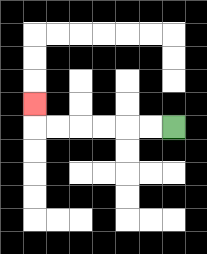{'start': '[7, 5]', 'end': '[1, 4]', 'path_directions': 'L,L,L,L,L,L,U', 'path_coordinates': '[[7, 5], [6, 5], [5, 5], [4, 5], [3, 5], [2, 5], [1, 5], [1, 4]]'}